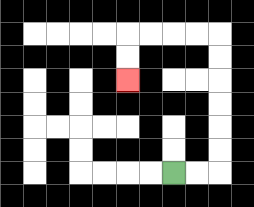{'start': '[7, 7]', 'end': '[5, 3]', 'path_directions': 'R,R,U,U,U,U,U,U,L,L,L,L,D,D', 'path_coordinates': '[[7, 7], [8, 7], [9, 7], [9, 6], [9, 5], [9, 4], [9, 3], [9, 2], [9, 1], [8, 1], [7, 1], [6, 1], [5, 1], [5, 2], [5, 3]]'}